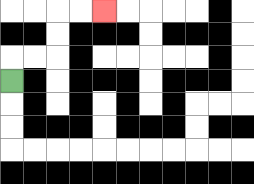{'start': '[0, 3]', 'end': '[4, 0]', 'path_directions': 'U,R,R,U,U,R,R', 'path_coordinates': '[[0, 3], [0, 2], [1, 2], [2, 2], [2, 1], [2, 0], [3, 0], [4, 0]]'}